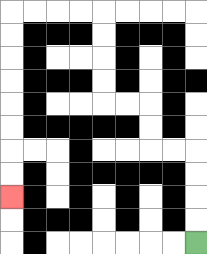{'start': '[8, 10]', 'end': '[0, 8]', 'path_directions': 'U,U,U,U,L,L,U,U,L,L,U,U,U,U,L,L,L,L,D,D,D,D,D,D,D,D', 'path_coordinates': '[[8, 10], [8, 9], [8, 8], [8, 7], [8, 6], [7, 6], [6, 6], [6, 5], [6, 4], [5, 4], [4, 4], [4, 3], [4, 2], [4, 1], [4, 0], [3, 0], [2, 0], [1, 0], [0, 0], [0, 1], [0, 2], [0, 3], [0, 4], [0, 5], [0, 6], [0, 7], [0, 8]]'}